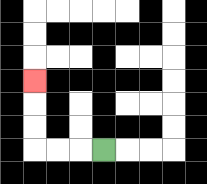{'start': '[4, 6]', 'end': '[1, 3]', 'path_directions': 'L,L,L,U,U,U', 'path_coordinates': '[[4, 6], [3, 6], [2, 6], [1, 6], [1, 5], [1, 4], [1, 3]]'}